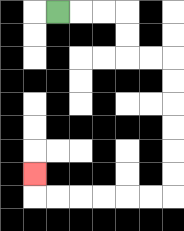{'start': '[2, 0]', 'end': '[1, 7]', 'path_directions': 'R,R,R,D,D,R,R,D,D,D,D,D,D,L,L,L,L,L,L,U', 'path_coordinates': '[[2, 0], [3, 0], [4, 0], [5, 0], [5, 1], [5, 2], [6, 2], [7, 2], [7, 3], [7, 4], [7, 5], [7, 6], [7, 7], [7, 8], [6, 8], [5, 8], [4, 8], [3, 8], [2, 8], [1, 8], [1, 7]]'}